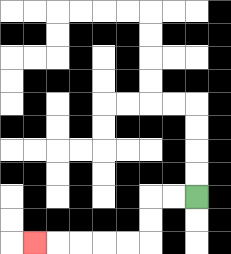{'start': '[8, 8]', 'end': '[1, 10]', 'path_directions': 'L,L,D,D,L,L,L,L,L', 'path_coordinates': '[[8, 8], [7, 8], [6, 8], [6, 9], [6, 10], [5, 10], [4, 10], [3, 10], [2, 10], [1, 10]]'}